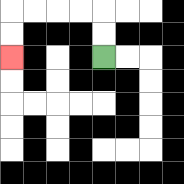{'start': '[4, 2]', 'end': '[0, 2]', 'path_directions': 'U,U,L,L,L,L,D,D', 'path_coordinates': '[[4, 2], [4, 1], [4, 0], [3, 0], [2, 0], [1, 0], [0, 0], [0, 1], [0, 2]]'}